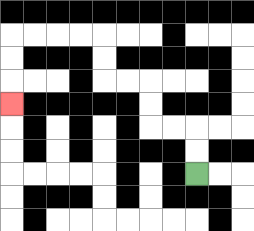{'start': '[8, 7]', 'end': '[0, 4]', 'path_directions': 'U,U,L,L,U,U,L,L,U,U,L,L,L,L,D,D,D', 'path_coordinates': '[[8, 7], [8, 6], [8, 5], [7, 5], [6, 5], [6, 4], [6, 3], [5, 3], [4, 3], [4, 2], [4, 1], [3, 1], [2, 1], [1, 1], [0, 1], [0, 2], [0, 3], [0, 4]]'}